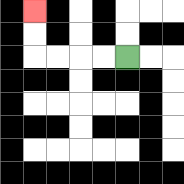{'start': '[5, 2]', 'end': '[1, 0]', 'path_directions': 'L,L,L,L,U,U', 'path_coordinates': '[[5, 2], [4, 2], [3, 2], [2, 2], [1, 2], [1, 1], [1, 0]]'}